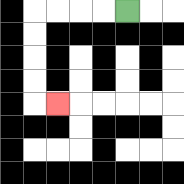{'start': '[5, 0]', 'end': '[2, 4]', 'path_directions': 'L,L,L,L,D,D,D,D,R', 'path_coordinates': '[[5, 0], [4, 0], [3, 0], [2, 0], [1, 0], [1, 1], [1, 2], [1, 3], [1, 4], [2, 4]]'}